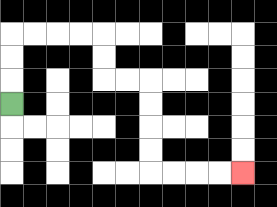{'start': '[0, 4]', 'end': '[10, 7]', 'path_directions': 'U,U,U,R,R,R,R,D,D,R,R,D,D,D,D,R,R,R,R', 'path_coordinates': '[[0, 4], [0, 3], [0, 2], [0, 1], [1, 1], [2, 1], [3, 1], [4, 1], [4, 2], [4, 3], [5, 3], [6, 3], [6, 4], [6, 5], [6, 6], [6, 7], [7, 7], [8, 7], [9, 7], [10, 7]]'}